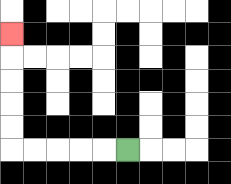{'start': '[5, 6]', 'end': '[0, 1]', 'path_directions': 'L,L,L,L,L,U,U,U,U,U', 'path_coordinates': '[[5, 6], [4, 6], [3, 6], [2, 6], [1, 6], [0, 6], [0, 5], [0, 4], [0, 3], [0, 2], [0, 1]]'}